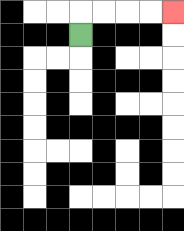{'start': '[3, 1]', 'end': '[7, 0]', 'path_directions': 'U,R,R,R,R', 'path_coordinates': '[[3, 1], [3, 0], [4, 0], [5, 0], [6, 0], [7, 0]]'}